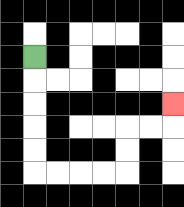{'start': '[1, 2]', 'end': '[7, 4]', 'path_directions': 'D,D,D,D,D,R,R,R,R,U,U,R,R,U', 'path_coordinates': '[[1, 2], [1, 3], [1, 4], [1, 5], [1, 6], [1, 7], [2, 7], [3, 7], [4, 7], [5, 7], [5, 6], [5, 5], [6, 5], [7, 5], [7, 4]]'}